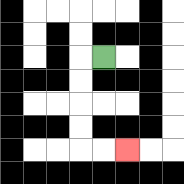{'start': '[4, 2]', 'end': '[5, 6]', 'path_directions': 'L,D,D,D,D,R,R', 'path_coordinates': '[[4, 2], [3, 2], [3, 3], [3, 4], [3, 5], [3, 6], [4, 6], [5, 6]]'}